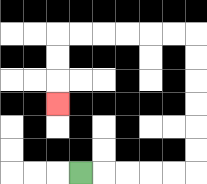{'start': '[3, 7]', 'end': '[2, 4]', 'path_directions': 'R,R,R,R,R,U,U,U,U,U,U,L,L,L,L,L,L,D,D,D', 'path_coordinates': '[[3, 7], [4, 7], [5, 7], [6, 7], [7, 7], [8, 7], [8, 6], [8, 5], [8, 4], [8, 3], [8, 2], [8, 1], [7, 1], [6, 1], [5, 1], [4, 1], [3, 1], [2, 1], [2, 2], [2, 3], [2, 4]]'}